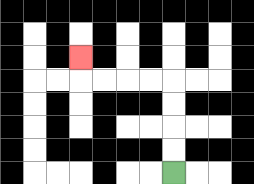{'start': '[7, 7]', 'end': '[3, 2]', 'path_directions': 'U,U,U,U,L,L,L,L,U', 'path_coordinates': '[[7, 7], [7, 6], [7, 5], [7, 4], [7, 3], [6, 3], [5, 3], [4, 3], [3, 3], [3, 2]]'}